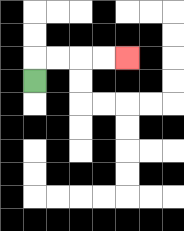{'start': '[1, 3]', 'end': '[5, 2]', 'path_directions': 'U,R,R,R,R', 'path_coordinates': '[[1, 3], [1, 2], [2, 2], [3, 2], [4, 2], [5, 2]]'}